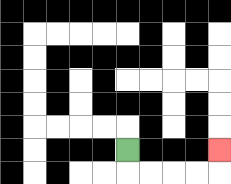{'start': '[5, 6]', 'end': '[9, 6]', 'path_directions': 'D,R,R,R,R,U', 'path_coordinates': '[[5, 6], [5, 7], [6, 7], [7, 7], [8, 7], [9, 7], [9, 6]]'}